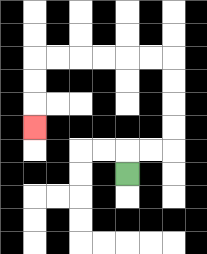{'start': '[5, 7]', 'end': '[1, 5]', 'path_directions': 'U,R,R,U,U,U,U,L,L,L,L,L,L,D,D,D', 'path_coordinates': '[[5, 7], [5, 6], [6, 6], [7, 6], [7, 5], [7, 4], [7, 3], [7, 2], [6, 2], [5, 2], [4, 2], [3, 2], [2, 2], [1, 2], [1, 3], [1, 4], [1, 5]]'}